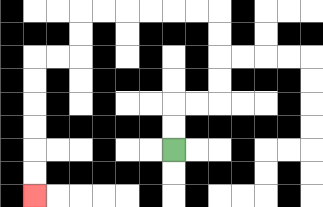{'start': '[7, 6]', 'end': '[1, 8]', 'path_directions': 'U,U,R,R,U,U,U,U,L,L,L,L,L,L,D,D,L,L,D,D,D,D,D,D', 'path_coordinates': '[[7, 6], [7, 5], [7, 4], [8, 4], [9, 4], [9, 3], [9, 2], [9, 1], [9, 0], [8, 0], [7, 0], [6, 0], [5, 0], [4, 0], [3, 0], [3, 1], [3, 2], [2, 2], [1, 2], [1, 3], [1, 4], [1, 5], [1, 6], [1, 7], [1, 8]]'}